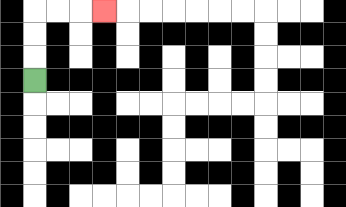{'start': '[1, 3]', 'end': '[4, 0]', 'path_directions': 'U,U,U,R,R,R', 'path_coordinates': '[[1, 3], [1, 2], [1, 1], [1, 0], [2, 0], [3, 0], [4, 0]]'}